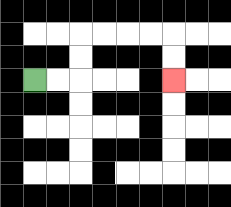{'start': '[1, 3]', 'end': '[7, 3]', 'path_directions': 'R,R,U,U,R,R,R,R,D,D', 'path_coordinates': '[[1, 3], [2, 3], [3, 3], [3, 2], [3, 1], [4, 1], [5, 1], [6, 1], [7, 1], [7, 2], [7, 3]]'}